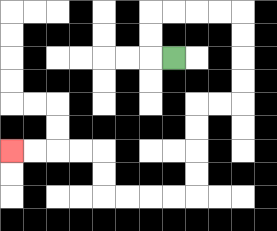{'start': '[7, 2]', 'end': '[0, 6]', 'path_directions': 'L,U,U,R,R,R,R,D,D,D,D,L,L,D,D,D,D,L,L,L,L,U,U,L,L,L,L', 'path_coordinates': '[[7, 2], [6, 2], [6, 1], [6, 0], [7, 0], [8, 0], [9, 0], [10, 0], [10, 1], [10, 2], [10, 3], [10, 4], [9, 4], [8, 4], [8, 5], [8, 6], [8, 7], [8, 8], [7, 8], [6, 8], [5, 8], [4, 8], [4, 7], [4, 6], [3, 6], [2, 6], [1, 6], [0, 6]]'}